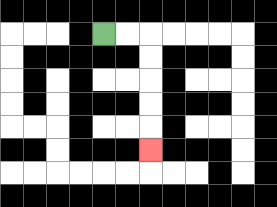{'start': '[4, 1]', 'end': '[6, 6]', 'path_directions': 'R,R,D,D,D,D,D', 'path_coordinates': '[[4, 1], [5, 1], [6, 1], [6, 2], [6, 3], [6, 4], [6, 5], [6, 6]]'}